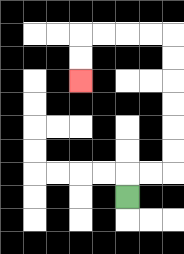{'start': '[5, 8]', 'end': '[3, 3]', 'path_directions': 'U,R,R,U,U,U,U,U,U,L,L,L,L,D,D', 'path_coordinates': '[[5, 8], [5, 7], [6, 7], [7, 7], [7, 6], [7, 5], [7, 4], [7, 3], [7, 2], [7, 1], [6, 1], [5, 1], [4, 1], [3, 1], [3, 2], [3, 3]]'}